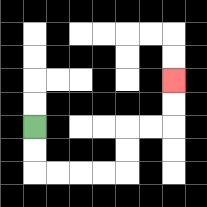{'start': '[1, 5]', 'end': '[7, 3]', 'path_directions': 'D,D,R,R,R,R,U,U,R,R,U,U', 'path_coordinates': '[[1, 5], [1, 6], [1, 7], [2, 7], [3, 7], [4, 7], [5, 7], [5, 6], [5, 5], [6, 5], [7, 5], [7, 4], [7, 3]]'}